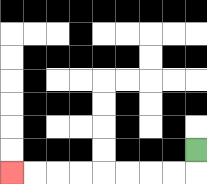{'start': '[8, 6]', 'end': '[0, 7]', 'path_directions': 'D,L,L,L,L,L,L,L,L', 'path_coordinates': '[[8, 6], [8, 7], [7, 7], [6, 7], [5, 7], [4, 7], [3, 7], [2, 7], [1, 7], [0, 7]]'}